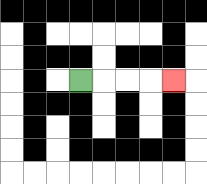{'start': '[3, 3]', 'end': '[7, 3]', 'path_directions': 'R,R,R,R', 'path_coordinates': '[[3, 3], [4, 3], [5, 3], [6, 3], [7, 3]]'}